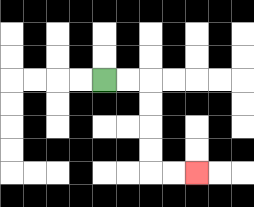{'start': '[4, 3]', 'end': '[8, 7]', 'path_directions': 'R,R,D,D,D,D,R,R', 'path_coordinates': '[[4, 3], [5, 3], [6, 3], [6, 4], [6, 5], [6, 6], [6, 7], [7, 7], [8, 7]]'}